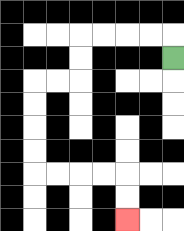{'start': '[7, 2]', 'end': '[5, 9]', 'path_directions': 'U,L,L,L,L,D,D,L,L,D,D,D,D,R,R,R,R,D,D', 'path_coordinates': '[[7, 2], [7, 1], [6, 1], [5, 1], [4, 1], [3, 1], [3, 2], [3, 3], [2, 3], [1, 3], [1, 4], [1, 5], [1, 6], [1, 7], [2, 7], [3, 7], [4, 7], [5, 7], [5, 8], [5, 9]]'}